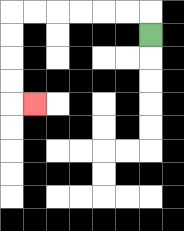{'start': '[6, 1]', 'end': '[1, 4]', 'path_directions': 'U,L,L,L,L,L,L,D,D,D,D,R', 'path_coordinates': '[[6, 1], [6, 0], [5, 0], [4, 0], [3, 0], [2, 0], [1, 0], [0, 0], [0, 1], [0, 2], [0, 3], [0, 4], [1, 4]]'}